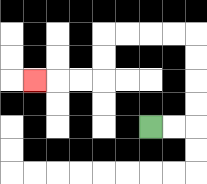{'start': '[6, 5]', 'end': '[1, 3]', 'path_directions': 'R,R,U,U,U,U,L,L,L,L,D,D,L,L,L', 'path_coordinates': '[[6, 5], [7, 5], [8, 5], [8, 4], [8, 3], [8, 2], [8, 1], [7, 1], [6, 1], [5, 1], [4, 1], [4, 2], [4, 3], [3, 3], [2, 3], [1, 3]]'}